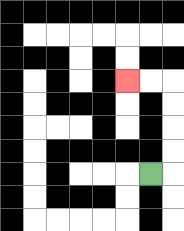{'start': '[6, 7]', 'end': '[5, 3]', 'path_directions': 'R,U,U,U,U,L,L', 'path_coordinates': '[[6, 7], [7, 7], [7, 6], [7, 5], [7, 4], [7, 3], [6, 3], [5, 3]]'}